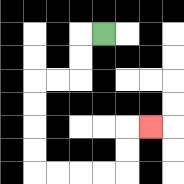{'start': '[4, 1]', 'end': '[6, 5]', 'path_directions': 'L,D,D,L,L,D,D,D,D,R,R,R,R,U,U,R', 'path_coordinates': '[[4, 1], [3, 1], [3, 2], [3, 3], [2, 3], [1, 3], [1, 4], [1, 5], [1, 6], [1, 7], [2, 7], [3, 7], [4, 7], [5, 7], [5, 6], [5, 5], [6, 5]]'}